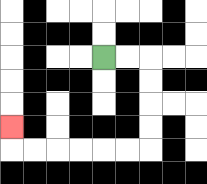{'start': '[4, 2]', 'end': '[0, 5]', 'path_directions': 'R,R,D,D,D,D,L,L,L,L,L,L,U', 'path_coordinates': '[[4, 2], [5, 2], [6, 2], [6, 3], [6, 4], [6, 5], [6, 6], [5, 6], [4, 6], [3, 6], [2, 6], [1, 6], [0, 6], [0, 5]]'}